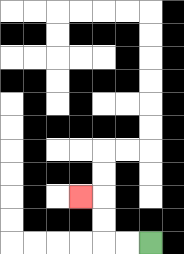{'start': '[6, 10]', 'end': '[3, 8]', 'path_directions': 'L,L,U,U,L', 'path_coordinates': '[[6, 10], [5, 10], [4, 10], [4, 9], [4, 8], [3, 8]]'}